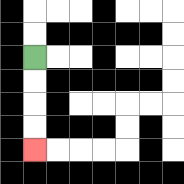{'start': '[1, 2]', 'end': '[1, 6]', 'path_directions': 'D,D,D,D', 'path_coordinates': '[[1, 2], [1, 3], [1, 4], [1, 5], [1, 6]]'}